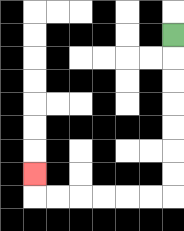{'start': '[7, 1]', 'end': '[1, 7]', 'path_directions': 'D,D,D,D,D,D,D,L,L,L,L,L,L,U', 'path_coordinates': '[[7, 1], [7, 2], [7, 3], [7, 4], [7, 5], [7, 6], [7, 7], [7, 8], [6, 8], [5, 8], [4, 8], [3, 8], [2, 8], [1, 8], [1, 7]]'}